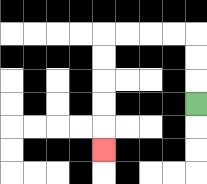{'start': '[8, 4]', 'end': '[4, 6]', 'path_directions': 'U,U,U,L,L,L,L,D,D,D,D,D', 'path_coordinates': '[[8, 4], [8, 3], [8, 2], [8, 1], [7, 1], [6, 1], [5, 1], [4, 1], [4, 2], [4, 3], [4, 4], [4, 5], [4, 6]]'}